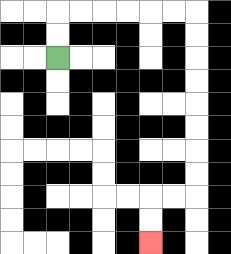{'start': '[2, 2]', 'end': '[6, 10]', 'path_directions': 'U,U,R,R,R,R,R,R,D,D,D,D,D,D,D,D,L,L,D,D', 'path_coordinates': '[[2, 2], [2, 1], [2, 0], [3, 0], [4, 0], [5, 0], [6, 0], [7, 0], [8, 0], [8, 1], [8, 2], [8, 3], [8, 4], [8, 5], [8, 6], [8, 7], [8, 8], [7, 8], [6, 8], [6, 9], [6, 10]]'}